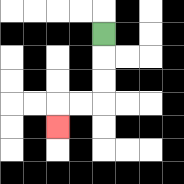{'start': '[4, 1]', 'end': '[2, 5]', 'path_directions': 'D,D,D,L,L,D', 'path_coordinates': '[[4, 1], [4, 2], [4, 3], [4, 4], [3, 4], [2, 4], [2, 5]]'}